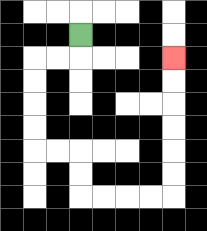{'start': '[3, 1]', 'end': '[7, 2]', 'path_directions': 'D,L,L,D,D,D,D,R,R,D,D,R,R,R,R,U,U,U,U,U,U', 'path_coordinates': '[[3, 1], [3, 2], [2, 2], [1, 2], [1, 3], [1, 4], [1, 5], [1, 6], [2, 6], [3, 6], [3, 7], [3, 8], [4, 8], [5, 8], [6, 8], [7, 8], [7, 7], [7, 6], [7, 5], [7, 4], [7, 3], [7, 2]]'}